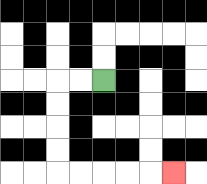{'start': '[4, 3]', 'end': '[7, 7]', 'path_directions': 'L,L,D,D,D,D,R,R,R,R,R', 'path_coordinates': '[[4, 3], [3, 3], [2, 3], [2, 4], [2, 5], [2, 6], [2, 7], [3, 7], [4, 7], [5, 7], [6, 7], [7, 7]]'}